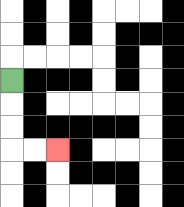{'start': '[0, 3]', 'end': '[2, 6]', 'path_directions': 'D,D,D,R,R', 'path_coordinates': '[[0, 3], [0, 4], [0, 5], [0, 6], [1, 6], [2, 6]]'}